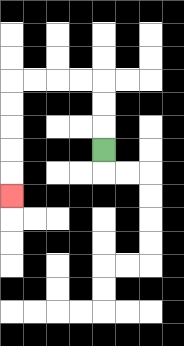{'start': '[4, 6]', 'end': '[0, 8]', 'path_directions': 'U,U,U,L,L,L,L,D,D,D,D,D', 'path_coordinates': '[[4, 6], [4, 5], [4, 4], [4, 3], [3, 3], [2, 3], [1, 3], [0, 3], [0, 4], [0, 5], [0, 6], [0, 7], [0, 8]]'}